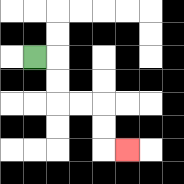{'start': '[1, 2]', 'end': '[5, 6]', 'path_directions': 'R,D,D,R,R,D,D,R', 'path_coordinates': '[[1, 2], [2, 2], [2, 3], [2, 4], [3, 4], [4, 4], [4, 5], [4, 6], [5, 6]]'}